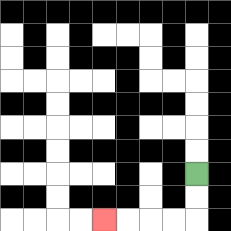{'start': '[8, 7]', 'end': '[4, 9]', 'path_directions': 'D,D,L,L,L,L', 'path_coordinates': '[[8, 7], [8, 8], [8, 9], [7, 9], [6, 9], [5, 9], [4, 9]]'}